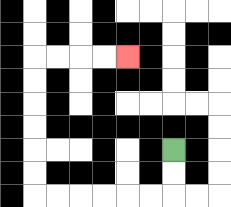{'start': '[7, 6]', 'end': '[5, 2]', 'path_directions': 'D,D,L,L,L,L,L,L,U,U,U,U,U,U,R,R,R,R', 'path_coordinates': '[[7, 6], [7, 7], [7, 8], [6, 8], [5, 8], [4, 8], [3, 8], [2, 8], [1, 8], [1, 7], [1, 6], [1, 5], [1, 4], [1, 3], [1, 2], [2, 2], [3, 2], [4, 2], [5, 2]]'}